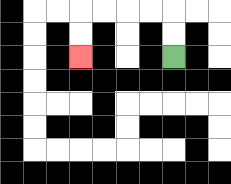{'start': '[7, 2]', 'end': '[3, 2]', 'path_directions': 'U,U,L,L,L,L,D,D', 'path_coordinates': '[[7, 2], [7, 1], [7, 0], [6, 0], [5, 0], [4, 0], [3, 0], [3, 1], [3, 2]]'}